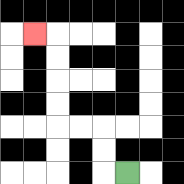{'start': '[5, 7]', 'end': '[1, 1]', 'path_directions': 'L,U,U,L,L,U,U,U,U,L', 'path_coordinates': '[[5, 7], [4, 7], [4, 6], [4, 5], [3, 5], [2, 5], [2, 4], [2, 3], [2, 2], [2, 1], [1, 1]]'}